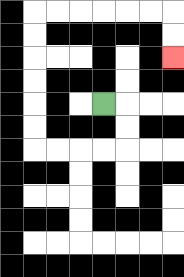{'start': '[4, 4]', 'end': '[7, 2]', 'path_directions': 'R,D,D,L,L,L,L,U,U,U,U,U,U,R,R,R,R,R,R,D,D', 'path_coordinates': '[[4, 4], [5, 4], [5, 5], [5, 6], [4, 6], [3, 6], [2, 6], [1, 6], [1, 5], [1, 4], [1, 3], [1, 2], [1, 1], [1, 0], [2, 0], [3, 0], [4, 0], [5, 0], [6, 0], [7, 0], [7, 1], [7, 2]]'}